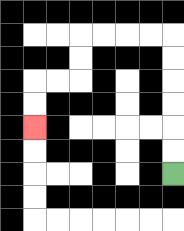{'start': '[7, 7]', 'end': '[1, 5]', 'path_directions': 'U,U,U,U,U,U,L,L,L,L,D,D,L,L,D,D', 'path_coordinates': '[[7, 7], [7, 6], [7, 5], [7, 4], [7, 3], [7, 2], [7, 1], [6, 1], [5, 1], [4, 1], [3, 1], [3, 2], [3, 3], [2, 3], [1, 3], [1, 4], [1, 5]]'}